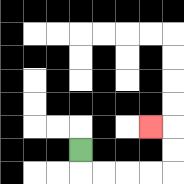{'start': '[3, 6]', 'end': '[6, 5]', 'path_directions': 'D,R,R,R,R,U,U,L', 'path_coordinates': '[[3, 6], [3, 7], [4, 7], [5, 7], [6, 7], [7, 7], [7, 6], [7, 5], [6, 5]]'}